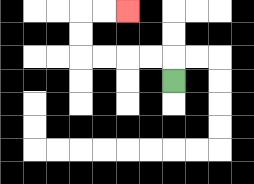{'start': '[7, 3]', 'end': '[5, 0]', 'path_directions': 'U,L,L,L,L,U,U,R,R', 'path_coordinates': '[[7, 3], [7, 2], [6, 2], [5, 2], [4, 2], [3, 2], [3, 1], [3, 0], [4, 0], [5, 0]]'}